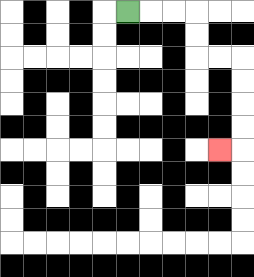{'start': '[5, 0]', 'end': '[9, 6]', 'path_directions': 'R,R,R,D,D,R,R,D,D,D,D,L', 'path_coordinates': '[[5, 0], [6, 0], [7, 0], [8, 0], [8, 1], [8, 2], [9, 2], [10, 2], [10, 3], [10, 4], [10, 5], [10, 6], [9, 6]]'}